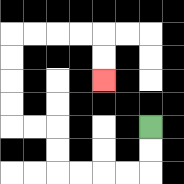{'start': '[6, 5]', 'end': '[4, 3]', 'path_directions': 'D,D,L,L,L,L,U,U,L,L,U,U,U,U,R,R,R,R,D,D', 'path_coordinates': '[[6, 5], [6, 6], [6, 7], [5, 7], [4, 7], [3, 7], [2, 7], [2, 6], [2, 5], [1, 5], [0, 5], [0, 4], [0, 3], [0, 2], [0, 1], [1, 1], [2, 1], [3, 1], [4, 1], [4, 2], [4, 3]]'}